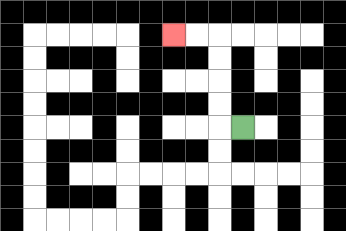{'start': '[10, 5]', 'end': '[7, 1]', 'path_directions': 'L,U,U,U,U,L,L', 'path_coordinates': '[[10, 5], [9, 5], [9, 4], [9, 3], [9, 2], [9, 1], [8, 1], [7, 1]]'}